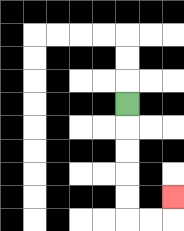{'start': '[5, 4]', 'end': '[7, 8]', 'path_directions': 'D,D,D,D,D,R,R,U', 'path_coordinates': '[[5, 4], [5, 5], [5, 6], [5, 7], [5, 8], [5, 9], [6, 9], [7, 9], [7, 8]]'}